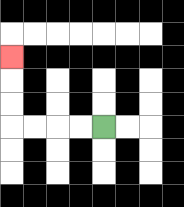{'start': '[4, 5]', 'end': '[0, 2]', 'path_directions': 'L,L,L,L,U,U,U', 'path_coordinates': '[[4, 5], [3, 5], [2, 5], [1, 5], [0, 5], [0, 4], [0, 3], [0, 2]]'}